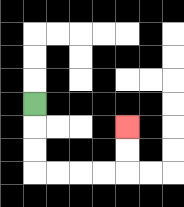{'start': '[1, 4]', 'end': '[5, 5]', 'path_directions': 'D,D,D,R,R,R,R,U,U', 'path_coordinates': '[[1, 4], [1, 5], [1, 6], [1, 7], [2, 7], [3, 7], [4, 7], [5, 7], [5, 6], [5, 5]]'}